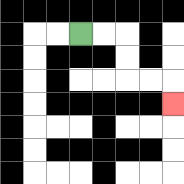{'start': '[3, 1]', 'end': '[7, 4]', 'path_directions': 'R,R,D,D,R,R,D', 'path_coordinates': '[[3, 1], [4, 1], [5, 1], [5, 2], [5, 3], [6, 3], [7, 3], [7, 4]]'}